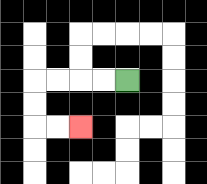{'start': '[5, 3]', 'end': '[3, 5]', 'path_directions': 'L,L,L,L,D,D,R,R', 'path_coordinates': '[[5, 3], [4, 3], [3, 3], [2, 3], [1, 3], [1, 4], [1, 5], [2, 5], [3, 5]]'}